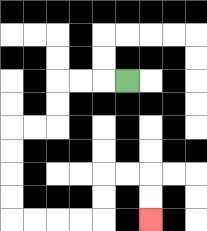{'start': '[5, 3]', 'end': '[6, 9]', 'path_directions': 'L,L,L,D,D,L,L,D,D,D,D,R,R,R,R,U,U,R,R,D,D', 'path_coordinates': '[[5, 3], [4, 3], [3, 3], [2, 3], [2, 4], [2, 5], [1, 5], [0, 5], [0, 6], [0, 7], [0, 8], [0, 9], [1, 9], [2, 9], [3, 9], [4, 9], [4, 8], [4, 7], [5, 7], [6, 7], [6, 8], [6, 9]]'}